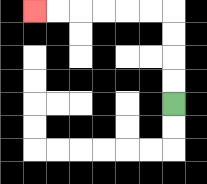{'start': '[7, 4]', 'end': '[1, 0]', 'path_directions': 'U,U,U,U,L,L,L,L,L,L', 'path_coordinates': '[[7, 4], [7, 3], [7, 2], [7, 1], [7, 0], [6, 0], [5, 0], [4, 0], [3, 0], [2, 0], [1, 0]]'}